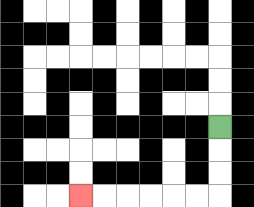{'start': '[9, 5]', 'end': '[3, 8]', 'path_directions': 'D,D,D,L,L,L,L,L,L', 'path_coordinates': '[[9, 5], [9, 6], [9, 7], [9, 8], [8, 8], [7, 8], [6, 8], [5, 8], [4, 8], [3, 8]]'}